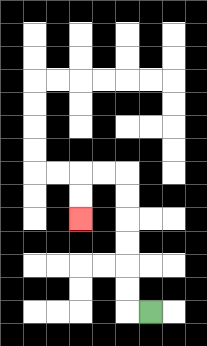{'start': '[6, 13]', 'end': '[3, 9]', 'path_directions': 'L,U,U,U,U,U,U,L,L,D,D', 'path_coordinates': '[[6, 13], [5, 13], [5, 12], [5, 11], [5, 10], [5, 9], [5, 8], [5, 7], [4, 7], [3, 7], [3, 8], [3, 9]]'}